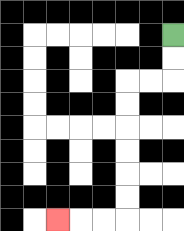{'start': '[7, 1]', 'end': '[2, 9]', 'path_directions': 'D,D,L,L,D,D,D,D,D,D,L,L,L', 'path_coordinates': '[[7, 1], [7, 2], [7, 3], [6, 3], [5, 3], [5, 4], [5, 5], [5, 6], [5, 7], [5, 8], [5, 9], [4, 9], [3, 9], [2, 9]]'}